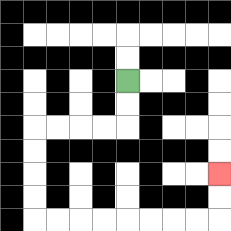{'start': '[5, 3]', 'end': '[9, 7]', 'path_directions': 'D,D,L,L,L,L,D,D,D,D,R,R,R,R,R,R,R,R,U,U', 'path_coordinates': '[[5, 3], [5, 4], [5, 5], [4, 5], [3, 5], [2, 5], [1, 5], [1, 6], [1, 7], [1, 8], [1, 9], [2, 9], [3, 9], [4, 9], [5, 9], [6, 9], [7, 9], [8, 9], [9, 9], [9, 8], [9, 7]]'}